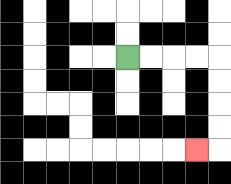{'start': '[5, 2]', 'end': '[8, 6]', 'path_directions': 'R,R,R,R,D,D,D,D,L', 'path_coordinates': '[[5, 2], [6, 2], [7, 2], [8, 2], [9, 2], [9, 3], [9, 4], [9, 5], [9, 6], [8, 6]]'}